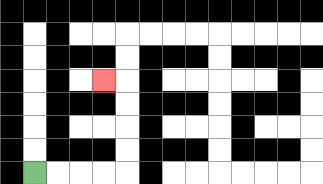{'start': '[1, 7]', 'end': '[4, 3]', 'path_directions': 'R,R,R,R,U,U,U,U,L', 'path_coordinates': '[[1, 7], [2, 7], [3, 7], [4, 7], [5, 7], [5, 6], [5, 5], [5, 4], [5, 3], [4, 3]]'}